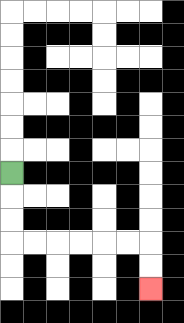{'start': '[0, 7]', 'end': '[6, 12]', 'path_directions': 'D,D,D,R,R,R,R,R,R,D,D', 'path_coordinates': '[[0, 7], [0, 8], [0, 9], [0, 10], [1, 10], [2, 10], [3, 10], [4, 10], [5, 10], [6, 10], [6, 11], [6, 12]]'}